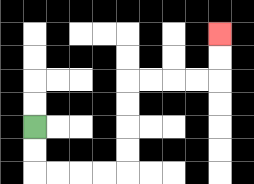{'start': '[1, 5]', 'end': '[9, 1]', 'path_directions': 'D,D,R,R,R,R,U,U,U,U,R,R,R,R,U,U', 'path_coordinates': '[[1, 5], [1, 6], [1, 7], [2, 7], [3, 7], [4, 7], [5, 7], [5, 6], [5, 5], [5, 4], [5, 3], [6, 3], [7, 3], [8, 3], [9, 3], [9, 2], [9, 1]]'}